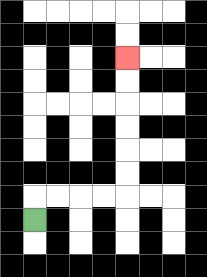{'start': '[1, 9]', 'end': '[5, 2]', 'path_directions': 'U,R,R,R,R,U,U,U,U,U,U', 'path_coordinates': '[[1, 9], [1, 8], [2, 8], [3, 8], [4, 8], [5, 8], [5, 7], [5, 6], [5, 5], [5, 4], [5, 3], [5, 2]]'}